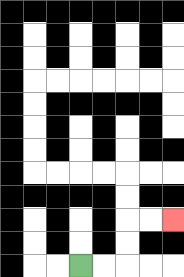{'start': '[3, 11]', 'end': '[7, 9]', 'path_directions': 'R,R,U,U,R,R', 'path_coordinates': '[[3, 11], [4, 11], [5, 11], [5, 10], [5, 9], [6, 9], [7, 9]]'}